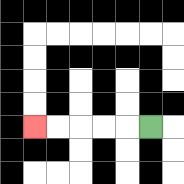{'start': '[6, 5]', 'end': '[1, 5]', 'path_directions': 'L,L,L,L,L', 'path_coordinates': '[[6, 5], [5, 5], [4, 5], [3, 5], [2, 5], [1, 5]]'}